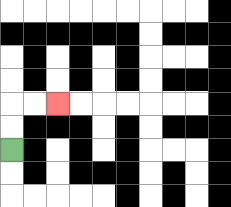{'start': '[0, 6]', 'end': '[2, 4]', 'path_directions': 'U,U,R,R', 'path_coordinates': '[[0, 6], [0, 5], [0, 4], [1, 4], [2, 4]]'}